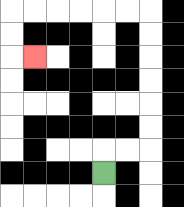{'start': '[4, 7]', 'end': '[1, 2]', 'path_directions': 'U,R,R,U,U,U,U,U,U,L,L,L,L,L,L,D,D,R', 'path_coordinates': '[[4, 7], [4, 6], [5, 6], [6, 6], [6, 5], [6, 4], [6, 3], [6, 2], [6, 1], [6, 0], [5, 0], [4, 0], [3, 0], [2, 0], [1, 0], [0, 0], [0, 1], [0, 2], [1, 2]]'}